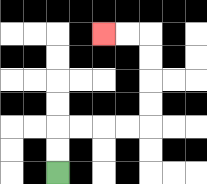{'start': '[2, 7]', 'end': '[4, 1]', 'path_directions': 'U,U,R,R,R,R,U,U,U,U,L,L', 'path_coordinates': '[[2, 7], [2, 6], [2, 5], [3, 5], [4, 5], [5, 5], [6, 5], [6, 4], [6, 3], [6, 2], [6, 1], [5, 1], [4, 1]]'}